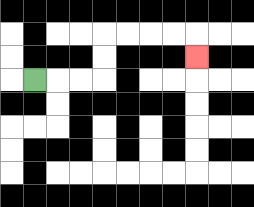{'start': '[1, 3]', 'end': '[8, 2]', 'path_directions': 'R,R,R,U,U,R,R,R,R,D', 'path_coordinates': '[[1, 3], [2, 3], [3, 3], [4, 3], [4, 2], [4, 1], [5, 1], [6, 1], [7, 1], [8, 1], [8, 2]]'}